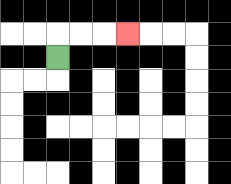{'start': '[2, 2]', 'end': '[5, 1]', 'path_directions': 'U,R,R,R', 'path_coordinates': '[[2, 2], [2, 1], [3, 1], [4, 1], [5, 1]]'}